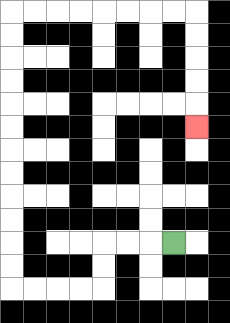{'start': '[7, 10]', 'end': '[8, 5]', 'path_directions': 'L,L,L,D,D,L,L,L,L,U,U,U,U,U,U,U,U,U,U,U,U,R,R,R,R,R,R,R,R,D,D,D,D,D', 'path_coordinates': '[[7, 10], [6, 10], [5, 10], [4, 10], [4, 11], [4, 12], [3, 12], [2, 12], [1, 12], [0, 12], [0, 11], [0, 10], [0, 9], [0, 8], [0, 7], [0, 6], [0, 5], [0, 4], [0, 3], [0, 2], [0, 1], [0, 0], [1, 0], [2, 0], [3, 0], [4, 0], [5, 0], [6, 0], [7, 0], [8, 0], [8, 1], [8, 2], [8, 3], [8, 4], [8, 5]]'}